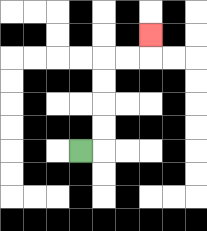{'start': '[3, 6]', 'end': '[6, 1]', 'path_directions': 'R,U,U,U,U,R,R,U', 'path_coordinates': '[[3, 6], [4, 6], [4, 5], [4, 4], [4, 3], [4, 2], [5, 2], [6, 2], [6, 1]]'}